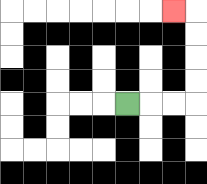{'start': '[5, 4]', 'end': '[7, 0]', 'path_directions': 'R,R,R,U,U,U,U,L', 'path_coordinates': '[[5, 4], [6, 4], [7, 4], [8, 4], [8, 3], [8, 2], [8, 1], [8, 0], [7, 0]]'}